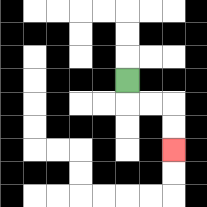{'start': '[5, 3]', 'end': '[7, 6]', 'path_directions': 'D,R,R,D,D', 'path_coordinates': '[[5, 3], [5, 4], [6, 4], [7, 4], [7, 5], [7, 6]]'}